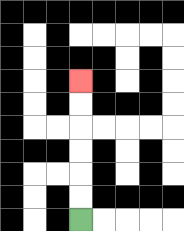{'start': '[3, 9]', 'end': '[3, 3]', 'path_directions': 'U,U,U,U,U,U', 'path_coordinates': '[[3, 9], [3, 8], [3, 7], [3, 6], [3, 5], [3, 4], [3, 3]]'}